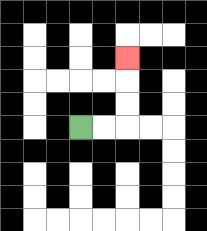{'start': '[3, 5]', 'end': '[5, 2]', 'path_directions': 'R,R,U,U,U', 'path_coordinates': '[[3, 5], [4, 5], [5, 5], [5, 4], [5, 3], [5, 2]]'}